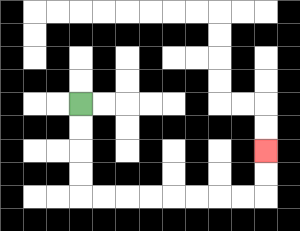{'start': '[3, 4]', 'end': '[11, 6]', 'path_directions': 'D,D,D,D,R,R,R,R,R,R,R,R,U,U', 'path_coordinates': '[[3, 4], [3, 5], [3, 6], [3, 7], [3, 8], [4, 8], [5, 8], [6, 8], [7, 8], [8, 8], [9, 8], [10, 8], [11, 8], [11, 7], [11, 6]]'}